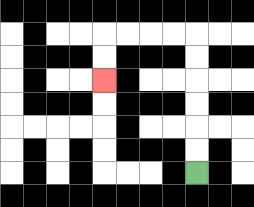{'start': '[8, 7]', 'end': '[4, 3]', 'path_directions': 'U,U,U,U,U,U,L,L,L,L,D,D', 'path_coordinates': '[[8, 7], [8, 6], [8, 5], [8, 4], [8, 3], [8, 2], [8, 1], [7, 1], [6, 1], [5, 1], [4, 1], [4, 2], [4, 3]]'}